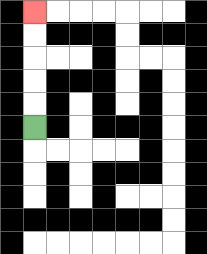{'start': '[1, 5]', 'end': '[1, 0]', 'path_directions': 'U,U,U,U,U', 'path_coordinates': '[[1, 5], [1, 4], [1, 3], [1, 2], [1, 1], [1, 0]]'}